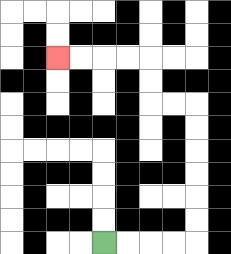{'start': '[4, 10]', 'end': '[2, 2]', 'path_directions': 'R,R,R,R,U,U,U,U,U,U,L,L,U,U,L,L,L,L', 'path_coordinates': '[[4, 10], [5, 10], [6, 10], [7, 10], [8, 10], [8, 9], [8, 8], [8, 7], [8, 6], [8, 5], [8, 4], [7, 4], [6, 4], [6, 3], [6, 2], [5, 2], [4, 2], [3, 2], [2, 2]]'}